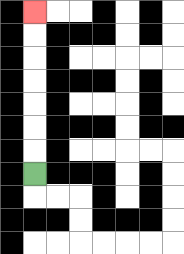{'start': '[1, 7]', 'end': '[1, 0]', 'path_directions': 'U,U,U,U,U,U,U', 'path_coordinates': '[[1, 7], [1, 6], [1, 5], [1, 4], [1, 3], [1, 2], [1, 1], [1, 0]]'}